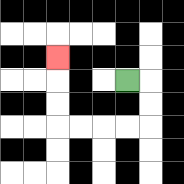{'start': '[5, 3]', 'end': '[2, 2]', 'path_directions': 'R,D,D,L,L,L,L,U,U,U', 'path_coordinates': '[[5, 3], [6, 3], [6, 4], [6, 5], [5, 5], [4, 5], [3, 5], [2, 5], [2, 4], [2, 3], [2, 2]]'}